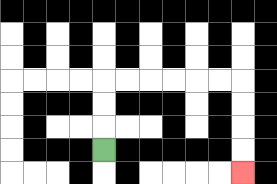{'start': '[4, 6]', 'end': '[10, 7]', 'path_directions': 'U,U,U,R,R,R,R,R,R,D,D,D,D', 'path_coordinates': '[[4, 6], [4, 5], [4, 4], [4, 3], [5, 3], [6, 3], [7, 3], [8, 3], [9, 3], [10, 3], [10, 4], [10, 5], [10, 6], [10, 7]]'}